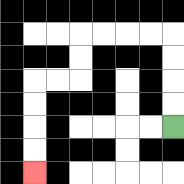{'start': '[7, 5]', 'end': '[1, 7]', 'path_directions': 'U,U,U,U,L,L,L,L,D,D,L,L,D,D,D,D', 'path_coordinates': '[[7, 5], [7, 4], [7, 3], [7, 2], [7, 1], [6, 1], [5, 1], [4, 1], [3, 1], [3, 2], [3, 3], [2, 3], [1, 3], [1, 4], [1, 5], [1, 6], [1, 7]]'}